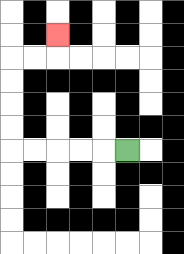{'start': '[5, 6]', 'end': '[2, 1]', 'path_directions': 'L,L,L,L,L,U,U,U,U,R,R,U', 'path_coordinates': '[[5, 6], [4, 6], [3, 6], [2, 6], [1, 6], [0, 6], [0, 5], [0, 4], [0, 3], [0, 2], [1, 2], [2, 2], [2, 1]]'}